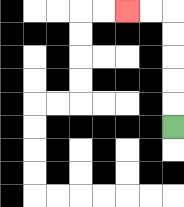{'start': '[7, 5]', 'end': '[5, 0]', 'path_directions': 'U,U,U,U,U,L,L', 'path_coordinates': '[[7, 5], [7, 4], [7, 3], [7, 2], [7, 1], [7, 0], [6, 0], [5, 0]]'}